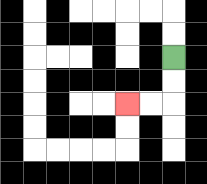{'start': '[7, 2]', 'end': '[5, 4]', 'path_directions': 'D,D,L,L', 'path_coordinates': '[[7, 2], [7, 3], [7, 4], [6, 4], [5, 4]]'}